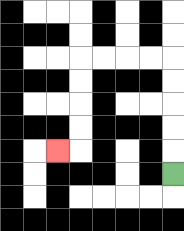{'start': '[7, 7]', 'end': '[2, 6]', 'path_directions': 'U,U,U,U,U,L,L,L,L,D,D,D,D,L', 'path_coordinates': '[[7, 7], [7, 6], [7, 5], [7, 4], [7, 3], [7, 2], [6, 2], [5, 2], [4, 2], [3, 2], [3, 3], [3, 4], [3, 5], [3, 6], [2, 6]]'}